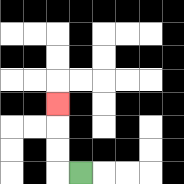{'start': '[3, 7]', 'end': '[2, 4]', 'path_directions': 'L,U,U,U', 'path_coordinates': '[[3, 7], [2, 7], [2, 6], [2, 5], [2, 4]]'}